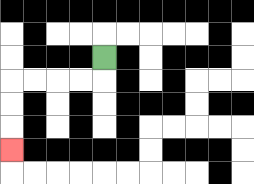{'start': '[4, 2]', 'end': '[0, 6]', 'path_directions': 'D,L,L,L,L,D,D,D', 'path_coordinates': '[[4, 2], [4, 3], [3, 3], [2, 3], [1, 3], [0, 3], [0, 4], [0, 5], [0, 6]]'}